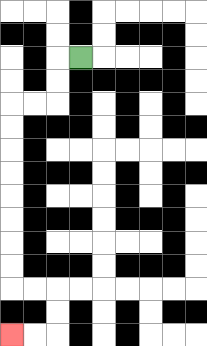{'start': '[3, 2]', 'end': '[0, 14]', 'path_directions': 'L,D,D,L,L,D,D,D,D,D,D,D,D,R,R,D,D,L,L', 'path_coordinates': '[[3, 2], [2, 2], [2, 3], [2, 4], [1, 4], [0, 4], [0, 5], [0, 6], [0, 7], [0, 8], [0, 9], [0, 10], [0, 11], [0, 12], [1, 12], [2, 12], [2, 13], [2, 14], [1, 14], [0, 14]]'}